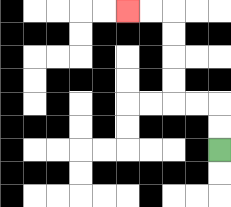{'start': '[9, 6]', 'end': '[5, 0]', 'path_directions': 'U,U,L,L,U,U,U,U,L,L', 'path_coordinates': '[[9, 6], [9, 5], [9, 4], [8, 4], [7, 4], [7, 3], [7, 2], [7, 1], [7, 0], [6, 0], [5, 0]]'}